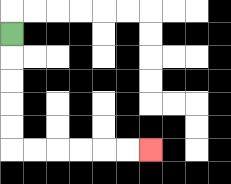{'start': '[0, 1]', 'end': '[6, 6]', 'path_directions': 'D,D,D,D,D,R,R,R,R,R,R', 'path_coordinates': '[[0, 1], [0, 2], [0, 3], [0, 4], [0, 5], [0, 6], [1, 6], [2, 6], [3, 6], [4, 6], [5, 6], [6, 6]]'}